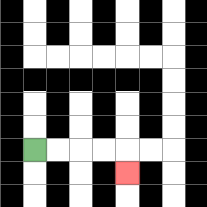{'start': '[1, 6]', 'end': '[5, 7]', 'path_directions': 'R,R,R,R,D', 'path_coordinates': '[[1, 6], [2, 6], [3, 6], [4, 6], [5, 6], [5, 7]]'}